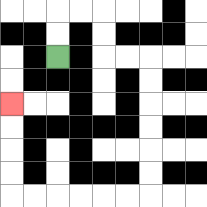{'start': '[2, 2]', 'end': '[0, 4]', 'path_directions': 'U,U,R,R,D,D,R,R,D,D,D,D,D,D,L,L,L,L,L,L,U,U,U,U', 'path_coordinates': '[[2, 2], [2, 1], [2, 0], [3, 0], [4, 0], [4, 1], [4, 2], [5, 2], [6, 2], [6, 3], [6, 4], [6, 5], [6, 6], [6, 7], [6, 8], [5, 8], [4, 8], [3, 8], [2, 8], [1, 8], [0, 8], [0, 7], [0, 6], [0, 5], [0, 4]]'}